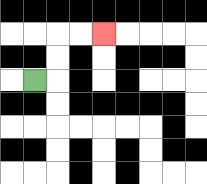{'start': '[1, 3]', 'end': '[4, 1]', 'path_directions': 'R,U,U,R,R', 'path_coordinates': '[[1, 3], [2, 3], [2, 2], [2, 1], [3, 1], [4, 1]]'}